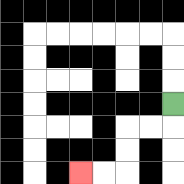{'start': '[7, 4]', 'end': '[3, 7]', 'path_directions': 'D,L,L,D,D,L,L', 'path_coordinates': '[[7, 4], [7, 5], [6, 5], [5, 5], [5, 6], [5, 7], [4, 7], [3, 7]]'}